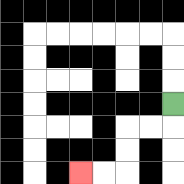{'start': '[7, 4]', 'end': '[3, 7]', 'path_directions': 'D,L,L,D,D,L,L', 'path_coordinates': '[[7, 4], [7, 5], [6, 5], [5, 5], [5, 6], [5, 7], [4, 7], [3, 7]]'}